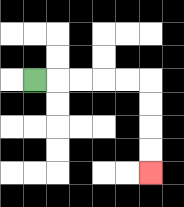{'start': '[1, 3]', 'end': '[6, 7]', 'path_directions': 'R,R,R,R,R,D,D,D,D', 'path_coordinates': '[[1, 3], [2, 3], [3, 3], [4, 3], [5, 3], [6, 3], [6, 4], [6, 5], [6, 6], [6, 7]]'}